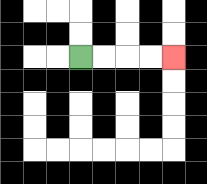{'start': '[3, 2]', 'end': '[7, 2]', 'path_directions': 'R,R,R,R', 'path_coordinates': '[[3, 2], [4, 2], [5, 2], [6, 2], [7, 2]]'}